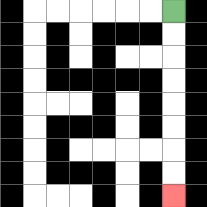{'start': '[7, 0]', 'end': '[7, 8]', 'path_directions': 'D,D,D,D,D,D,D,D', 'path_coordinates': '[[7, 0], [7, 1], [7, 2], [7, 3], [7, 4], [7, 5], [7, 6], [7, 7], [7, 8]]'}